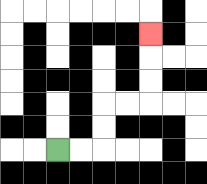{'start': '[2, 6]', 'end': '[6, 1]', 'path_directions': 'R,R,U,U,R,R,U,U,U', 'path_coordinates': '[[2, 6], [3, 6], [4, 6], [4, 5], [4, 4], [5, 4], [6, 4], [6, 3], [6, 2], [6, 1]]'}